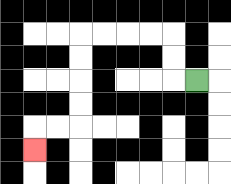{'start': '[8, 3]', 'end': '[1, 6]', 'path_directions': 'L,U,U,L,L,L,L,D,D,D,D,L,L,D', 'path_coordinates': '[[8, 3], [7, 3], [7, 2], [7, 1], [6, 1], [5, 1], [4, 1], [3, 1], [3, 2], [3, 3], [3, 4], [3, 5], [2, 5], [1, 5], [1, 6]]'}